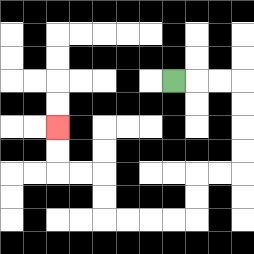{'start': '[7, 3]', 'end': '[2, 5]', 'path_directions': 'R,R,R,D,D,D,D,L,L,D,D,L,L,L,L,U,U,L,L,U,U', 'path_coordinates': '[[7, 3], [8, 3], [9, 3], [10, 3], [10, 4], [10, 5], [10, 6], [10, 7], [9, 7], [8, 7], [8, 8], [8, 9], [7, 9], [6, 9], [5, 9], [4, 9], [4, 8], [4, 7], [3, 7], [2, 7], [2, 6], [2, 5]]'}